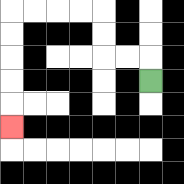{'start': '[6, 3]', 'end': '[0, 5]', 'path_directions': 'U,L,L,U,U,L,L,L,L,D,D,D,D,D', 'path_coordinates': '[[6, 3], [6, 2], [5, 2], [4, 2], [4, 1], [4, 0], [3, 0], [2, 0], [1, 0], [0, 0], [0, 1], [0, 2], [0, 3], [0, 4], [0, 5]]'}